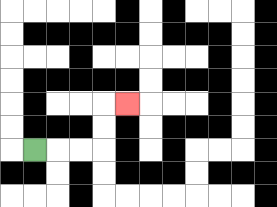{'start': '[1, 6]', 'end': '[5, 4]', 'path_directions': 'R,R,R,U,U,R', 'path_coordinates': '[[1, 6], [2, 6], [3, 6], [4, 6], [4, 5], [4, 4], [5, 4]]'}